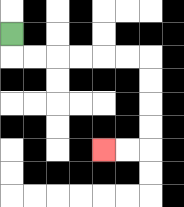{'start': '[0, 1]', 'end': '[4, 6]', 'path_directions': 'D,R,R,R,R,R,R,D,D,D,D,L,L', 'path_coordinates': '[[0, 1], [0, 2], [1, 2], [2, 2], [3, 2], [4, 2], [5, 2], [6, 2], [6, 3], [6, 4], [6, 5], [6, 6], [5, 6], [4, 6]]'}